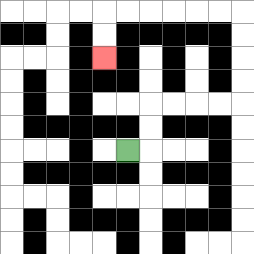{'start': '[5, 6]', 'end': '[4, 2]', 'path_directions': 'R,U,U,R,R,R,R,U,U,U,U,L,L,L,L,L,L,D,D', 'path_coordinates': '[[5, 6], [6, 6], [6, 5], [6, 4], [7, 4], [8, 4], [9, 4], [10, 4], [10, 3], [10, 2], [10, 1], [10, 0], [9, 0], [8, 0], [7, 0], [6, 0], [5, 0], [4, 0], [4, 1], [4, 2]]'}